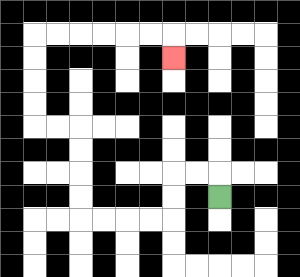{'start': '[9, 8]', 'end': '[7, 2]', 'path_directions': 'U,L,L,D,D,L,L,L,L,U,U,U,U,L,L,U,U,U,U,R,R,R,R,R,R,D', 'path_coordinates': '[[9, 8], [9, 7], [8, 7], [7, 7], [7, 8], [7, 9], [6, 9], [5, 9], [4, 9], [3, 9], [3, 8], [3, 7], [3, 6], [3, 5], [2, 5], [1, 5], [1, 4], [1, 3], [1, 2], [1, 1], [2, 1], [3, 1], [4, 1], [5, 1], [6, 1], [7, 1], [7, 2]]'}